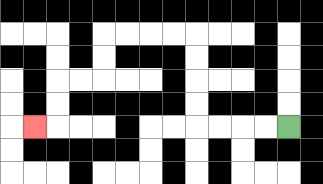{'start': '[12, 5]', 'end': '[1, 5]', 'path_directions': 'L,L,L,L,U,U,U,U,L,L,L,L,D,D,L,L,D,D,L', 'path_coordinates': '[[12, 5], [11, 5], [10, 5], [9, 5], [8, 5], [8, 4], [8, 3], [8, 2], [8, 1], [7, 1], [6, 1], [5, 1], [4, 1], [4, 2], [4, 3], [3, 3], [2, 3], [2, 4], [2, 5], [1, 5]]'}